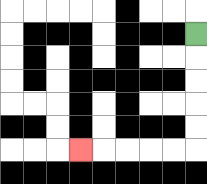{'start': '[8, 1]', 'end': '[3, 6]', 'path_directions': 'D,D,D,D,D,L,L,L,L,L', 'path_coordinates': '[[8, 1], [8, 2], [8, 3], [8, 4], [8, 5], [8, 6], [7, 6], [6, 6], [5, 6], [4, 6], [3, 6]]'}